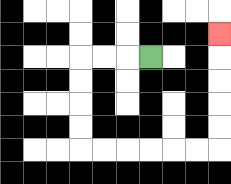{'start': '[6, 2]', 'end': '[9, 1]', 'path_directions': 'L,L,L,D,D,D,D,R,R,R,R,R,R,U,U,U,U,U', 'path_coordinates': '[[6, 2], [5, 2], [4, 2], [3, 2], [3, 3], [3, 4], [3, 5], [3, 6], [4, 6], [5, 6], [6, 6], [7, 6], [8, 6], [9, 6], [9, 5], [9, 4], [9, 3], [9, 2], [9, 1]]'}